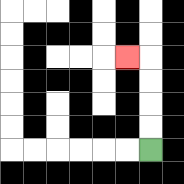{'start': '[6, 6]', 'end': '[5, 2]', 'path_directions': 'U,U,U,U,L', 'path_coordinates': '[[6, 6], [6, 5], [6, 4], [6, 3], [6, 2], [5, 2]]'}